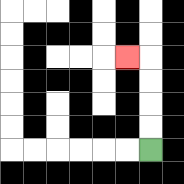{'start': '[6, 6]', 'end': '[5, 2]', 'path_directions': 'U,U,U,U,L', 'path_coordinates': '[[6, 6], [6, 5], [6, 4], [6, 3], [6, 2], [5, 2]]'}